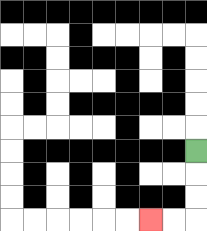{'start': '[8, 6]', 'end': '[6, 9]', 'path_directions': 'D,D,D,L,L', 'path_coordinates': '[[8, 6], [8, 7], [8, 8], [8, 9], [7, 9], [6, 9]]'}